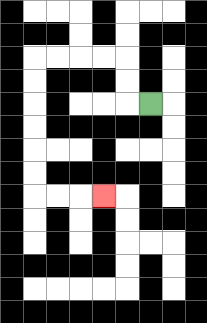{'start': '[6, 4]', 'end': '[4, 8]', 'path_directions': 'L,U,U,L,L,L,L,D,D,D,D,D,D,R,R,R', 'path_coordinates': '[[6, 4], [5, 4], [5, 3], [5, 2], [4, 2], [3, 2], [2, 2], [1, 2], [1, 3], [1, 4], [1, 5], [1, 6], [1, 7], [1, 8], [2, 8], [3, 8], [4, 8]]'}